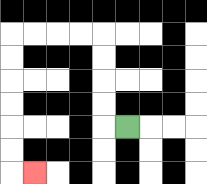{'start': '[5, 5]', 'end': '[1, 7]', 'path_directions': 'L,U,U,U,U,L,L,L,L,D,D,D,D,D,D,R', 'path_coordinates': '[[5, 5], [4, 5], [4, 4], [4, 3], [4, 2], [4, 1], [3, 1], [2, 1], [1, 1], [0, 1], [0, 2], [0, 3], [0, 4], [0, 5], [0, 6], [0, 7], [1, 7]]'}